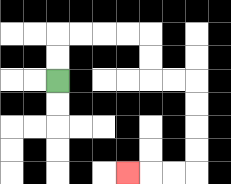{'start': '[2, 3]', 'end': '[5, 7]', 'path_directions': 'U,U,R,R,R,R,D,D,R,R,D,D,D,D,L,L,L', 'path_coordinates': '[[2, 3], [2, 2], [2, 1], [3, 1], [4, 1], [5, 1], [6, 1], [6, 2], [6, 3], [7, 3], [8, 3], [8, 4], [8, 5], [8, 6], [8, 7], [7, 7], [6, 7], [5, 7]]'}